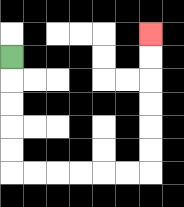{'start': '[0, 2]', 'end': '[6, 1]', 'path_directions': 'D,D,D,D,D,R,R,R,R,R,R,U,U,U,U,U,U', 'path_coordinates': '[[0, 2], [0, 3], [0, 4], [0, 5], [0, 6], [0, 7], [1, 7], [2, 7], [3, 7], [4, 7], [5, 7], [6, 7], [6, 6], [6, 5], [6, 4], [6, 3], [6, 2], [6, 1]]'}